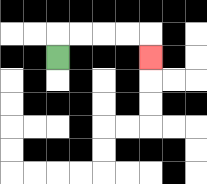{'start': '[2, 2]', 'end': '[6, 2]', 'path_directions': 'U,R,R,R,R,D', 'path_coordinates': '[[2, 2], [2, 1], [3, 1], [4, 1], [5, 1], [6, 1], [6, 2]]'}